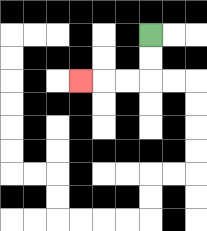{'start': '[6, 1]', 'end': '[3, 3]', 'path_directions': 'D,D,L,L,L', 'path_coordinates': '[[6, 1], [6, 2], [6, 3], [5, 3], [4, 3], [3, 3]]'}